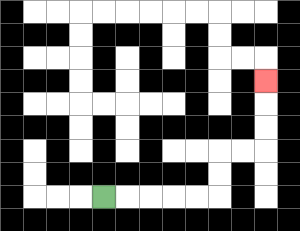{'start': '[4, 8]', 'end': '[11, 3]', 'path_directions': 'R,R,R,R,R,U,U,R,R,U,U,U', 'path_coordinates': '[[4, 8], [5, 8], [6, 8], [7, 8], [8, 8], [9, 8], [9, 7], [9, 6], [10, 6], [11, 6], [11, 5], [11, 4], [11, 3]]'}